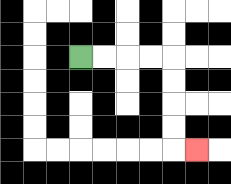{'start': '[3, 2]', 'end': '[8, 6]', 'path_directions': 'R,R,R,R,D,D,D,D,R', 'path_coordinates': '[[3, 2], [4, 2], [5, 2], [6, 2], [7, 2], [7, 3], [7, 4], [7, 5], [7, 6], [8, 6]]'}